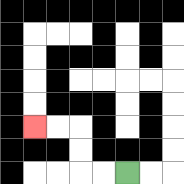{'start': '[5, 7]', 'end': '[1, 5]', 'path_directions': 'L,L,U,U,L,L', 'path_coordinates': '[[5, 7], [4, 7], [3, 7], [3, 6], [3, 5], [2, 5], [1, 5]]'}